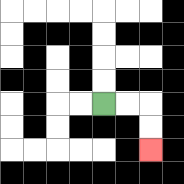{'start': '[4, 4]', 'end': '[6, 6]', 'path_directions': 'R,R,D,D', 'path_coordinates': '[[4, 4], [5, 4], [6, 4], [6, 5], [6, 6]]'}